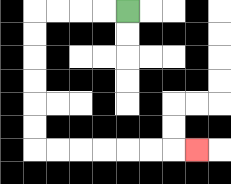{'start': '[5, 0]', 'end': '[8, 6]', 'path_directions': 'L,L,L,L,D,D,D,D,D,D,R,R,R,R,R,R,R', 'path_coordinates': '[[5, 0], [4, 0], [3, 0], [2, 0], [1, 0], [1, 1], [1, 2], [1, 3], [1, 4], [1, 5], [1, 6], [2, 6], [3, 6], [4, 6], [5, 6], [6, 6], [7, 6], [8, 6]]'}